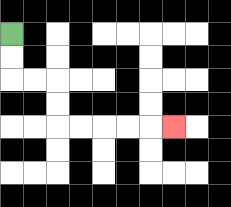{'start': '[0, 1]', 'end': '[7, 5]', 'path_directions': 'D,D,R,R,D,D,R,R,R,R,R', 'path_coordinates': '[[0, 1], [0, 2], [0, 3], [1, 3], [2, 3], [2, 4], [2, 5], [3, 5], [4, 5], [5, 5], [6, 5], [7, 5]]'}